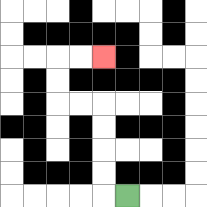{'start': '[5, 8]', 'end': '[4, 2]', 'path_directions': 'L,U,U,U,U,L,L,U,U,R,R', 'path_coordinates': '[[5, 8], [4, 8], [4, 7], [4, 6], [4, 5], [4, 4], [3, 4], [2, 4], [2, 3], [2, 2], [3, 2], [4, 2]]'}